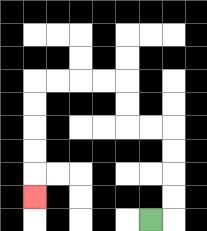{'start': '[6, 9]', 'end': '[1, 8]', 'path_directions': 'R,U,U,U,U,L,L,U,U,L,L,L,L,D,D,D,D,D', 'path_coordinates': '[[6, 9], [7, 9], [7, 8], [7, 7], [7, 6], [7, 5], [6, 5], [5, 5], [5, 4], [5, 3], [4, 3], [3, 3], [2, 3], [1, 3], [1, 4], [1, 5], [1, 6], [1, 7], [1, 8]]'}